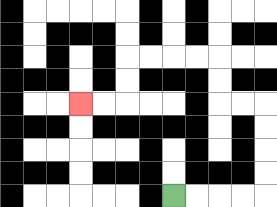{'start': '[7, 8]', 'end': '[3, 4]', 'path_directions': 'R,R,R,R,U,U,U,U,L,L,U,U,L,L,L,L,D,D,L,L', 'path_coordinates': '[[7, 8], [8, 8], [9, 8], [10, 8], [11, 8], [11, 7], [11, 6], [11, 5], [11, 4], [10, 4], [9, 4], [9, 3], [9, 2], [8, 2], [7, 2], [6, 2], [5, 2], [5, 3], [5, 4], [4, 4], [3, 4]]'}